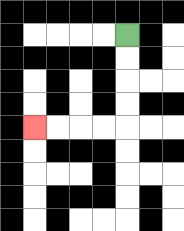{'start': '[5, 1]', 'end': '[1, 5]', 'path_directions': 'D,D,D,D,L,L,L,L', 'path_coordinates': '[[5, 1], [5, 2], [5, 3], [5, 4], [5, 5], [4, 5], [3, 5], [2, 5], [1, 5]]'}